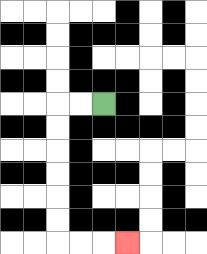{'start': '[4, 4]', 'end': '[5, 10]', 'path_directions': 'L,L,D,D,D,D,D,D,R,R,R', 'path_coordinates': '[[4, 4], [3, 4], [2, 4], [2, 5], [2, 6], [2, 7], [2, 8], [2, 9], [2, 10], [3, 10], [4, 10], [5, 10]]'}